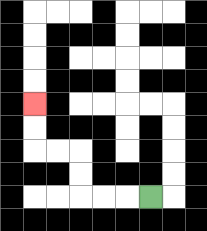{'start': '[6, 8]', 'end': '[1, 4]', 'path_directions': 'L,L,L,U,U,L,L,U,U', 'path_coordinates': '[[6, 8], [5, 8], [4, 8], [3, 8], [3, 7], [3, 6], [2, 6], [1, 6], [1, 5], [1, 4]]'}